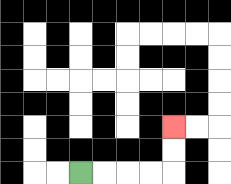{'start': '[3, 7]', 'end': '[7, 5]', 'path_directions': 'R,R,R,R,U,U', 'path_coordinates': '[[3, 7], [4, 7], [5, 7], [6, 7], [7, 7], [7, 6], [7, 5]]'}